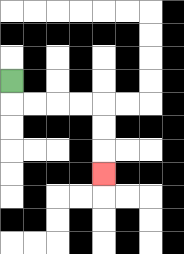{'start': '[0, 3]', 'end': '[4, 7]', 'path_directions': 'D,R,R,R,R,D,D,D', 'path_coordinates': '[[0, 3], [0, 4], [1, 4], [2, 4], [3, 4], [4, 4], [4, 5], [4, 6], [4, 7]]'}